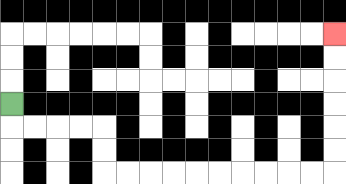{'start': '[0, 4]', 'end': '[14, 1]', 'path_directions': 'D,R,R,R,R,D,D,R,R,R,R,R,R,R,R,R,R,U,U,U,U,U,U', 'path_coordinates': '[[0, 4], [0, 5], [1, 5], [2, 5], [3, 5], [4, 5], [4, 6], [4, 7], [5, 7], [6, 7], [7, 7], [8, 7], [9, 7], [10, 7], [11, 7], [12, 7], [13, 7], [14, 7], [14, 6], [14, 5], [14, 4], [14, 3], [14, 2], [14, 1]]'}